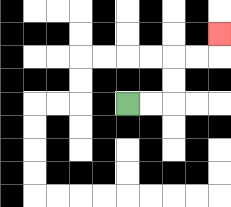{'start': '[5, 4]', 'end': '[9, 1]', 'path_directions': 'R,R,U,U,R,R,U', 'path_coordinates': '[[5, 4], [6, 4], [7, 4], [7, 3], [7, 2], [8, 2], [9, 2], [9, 1]]'}